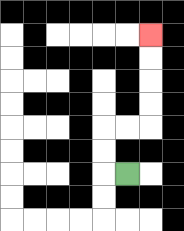{'start': '[5, 7]', 'end': '[6, 1]', 'path_directions': 'L,U,U,R,R,U,U,U,U', 'path_coordinates': '[[5, 7], [4, 7], [4, 6], [4, 5], [5, 5], [6, 5], [6, 4], [6, 3], [6, 2], [6, 1]]'}